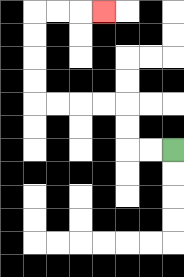{'start': '[7, 6]', 'end': '[4, 0]', 'path_directions': 'L,L,U,U,L,L,L,L,U,U,U,U,R,R,R', 'path_coordinates': '[[7, 6], [6, 6], [5, 6], [5, 5], [5, 4], [4, 4], [3, 4], [2, 4], [1, 4], [1, 3], [1, 2], [1, 1], [1, 0], [2, 0], [3, 0], [4, 0]]'}